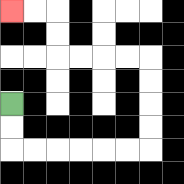{'start': '[0, 4]', 'end': '[0, 0]', 'path_directions': 'D,D,R,R,R,R,R,R,U,U,U,U,L,L,L,L,U,U,L,L', 'path_coordinates': '[[0, 4], [0, 5], [0, 6], [1, 6], [2, 6], [3, 6], [4, 6], [5, 6], [6, 6], [6, 5], [6, 4], [6, 3], [6, 2], [5, 2], [4, 2], [3, 2], [2, 2], [2, 1], [2, 0], [1, 0], [0, 0]]'}